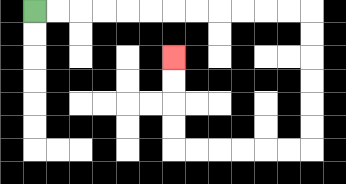{'start': '[1, 0]', 'end': '[7, 2]', 'path_directions': 'R,R,R,R,R,R,R,R,R,R,R,R,D,D,D,D,D,D,L,L,L,L,L,L,U,U,U,U', 'path_coordinates': '[[1, 0], [2, 0], [3, 0], [4, 0], [5, 0], [6, 0], [7, 0], [8, 0], [9, 0], [10, 0], [11, 0], [12, 0], [13, 0], [13, 1], [13, 2], [13, 3], [13, 4], [13, 5], [13, 6], [12, 6], [11, 6], [10, 6], [9, 6], [8, 6], [7, 6], [7, 5], [7, 4], [7, 3], [7, 2]]'}